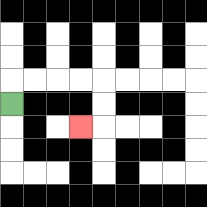{'start': '[0, 4]', 'end': '[3, 5]', 'path_directions': 'U,R,R,R,R,D,D,L', 'path_coordinates': '[[0, 4], [0, 3], [1, 3], [2, 3], [3, 3], [4, 3], [4, 4], [4, 5], [3, 5]]'}